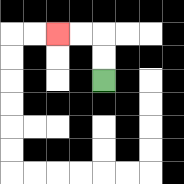{'start': '[4, 3]', 'end': '[2, 1]', 'path_directions': 'U,U,L,L', 'path_coordinates': '[[4, 3], [4, 2], [4, 1], [3, 1], [2, 1]]'}